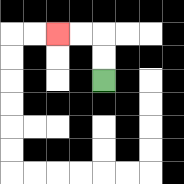{'start': '[4, 3]', 'end': '[2, 1]', 'path_directions': 'U,U,L,L', 'path_coordinates': '[[4, 3], [4, 2], [4, 1], [3, 1], [2, 1]]'}